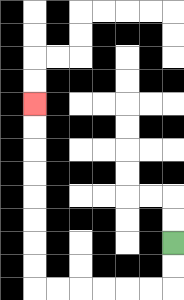{'start': '[7, 10]', 'end': '[1, 4]', 'path_directions': 'D,D,L,L,L,L,L,L,U,U,U,U,U,U,U,U', 'path_coordinates': '[[7, 10], [7, 11], [7, 12], [6, 12], [5, 12], [4, 12], [3, 12], [2, 12], [1, 12], [1, 11], [1, 10], [1, 9], [1, 8], [1, 7], [1, 6], [1, 5], [1, 4]]'}